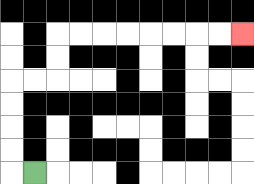{'start': '[1, 7]', 'end': '[10, 1]', 'path_directions': 'L,U,U,U,U,R,R,U,U,R,R,R,R,R,R,R,R', 'path_coordinates': '[[1, 7], [0, 7], [0, 6], [0, 5], [0, 4], [0, 3], [1, 3], [2, 3], [2, 2], [2, 1], [3, 1], [4, 1], [5, 1], [6, 1], [7, 1], [8, 1], [9, 1], [10, 1]]'}